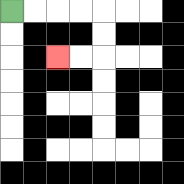{'start': '[0, 0]', 'end': '[2, 2]', 'path_directions': 'R,R,R,R,D,D,L,L', 'path_coordinates': '[[0, 0], [1, 0], [2, 0], [3, 0], [4, 0], [4, 1], [4, 2], [3, 2], [2, 2]]'}